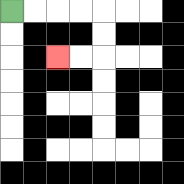{'start': '[0, 0]', 'end': '[2, 2]', 'path_directions': 'R,R,R,R,D,D,L,L', 'path_coordinates': '[[0, 0], [1, 0], [2, 0], [3, 0], [4, 0], [4, 1], [4, 2], [3, 2], [2, 2]]'}